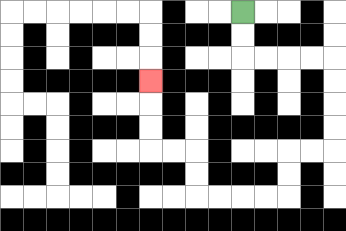{'start': '[10, 0]', 'end': '[6, 3]', 'path_directions': 'D,D,R,R,R,R,D,D,D,D,L,L,D,D,L,L,L,L,U,U,L,L,U,U,U', 'path_coordinates': '[[10, 0], [10, 1], [10, 2], [11, 2], [12, 2], [13, 2], [14, 2], [14, 3], [14, 4], [14, 5], [14, 6], [13, 6], [12, 6], [12, 7], [12, 8], [11, 8], [10, 8], [9, 8], [8, 8], [8, 7], [8, 6], [7, 6], [6, 6], [6, 5], [6, 4], [6, 3]]'}